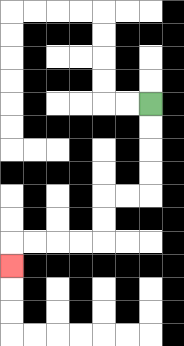{'start': '[6, 4]', 'end': '[0, 11]', 'path_directions': 'D,D,D,D,L,L,D,D,L,L,L,L,D', 'path_coordinates': '[[6, 4], [6, 5], [6, 6], [6, 7], [6, 8], [5, 8], [4, 8], [4, 9], [4, 10], [3, 10], [2, 10], [1, 10], [0, 10], [0, 11]]'}